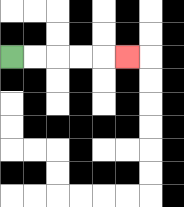{'start': '[0, 2]', 'end': '[5, 2]', 'path_directions': 'R,R,R,R,R', 'path_coordinates': '[[0, 2], [1, 2], [2, 2], [3, 2], [4, 2], [5, 2]]'}